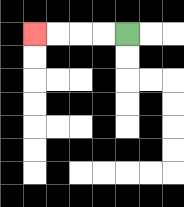{'start': '[5, 1]', 'end': '[1, 1]', 'path_directions': 'L,L,L,L', 'path_coordinates': '[[5, 1], [4, 1], [3, 1], [2, 1], [1, 1]]'}